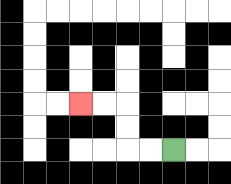{'start': '[7, 6]', 'end': '[3, 4]', 'path_directions': 'L,L,U,U,L,L', 'path_coordinates': '[[7, 6], [6, 6], [5, 6], [5, 5], [5, 4], [4, 4], [3, 4]]'}